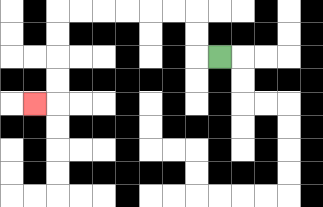{'start': '[9, 2]', 'end': '[1, 4]', 'path_directions': 'L,U,U,L,L,L,L,L,L,D,D,D,D,L', 'path_coordinates': '[[9, 2], [8, 2], [8, 1], [8, 0], [7, 0], [6, 0], [5, 0], [4, 0], [3, 0], [2, 0], [2, 1], [2, 2], [2, 3], [2, 4], [1, 4]]'}